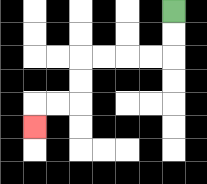{'start': '[7, 0]', 'end': '[1, 5]', 'path_directions': 'D,D,L,L,L,L,D,D,L,L,D', 'path_coordinates': '[[7, 0], [7, 1], [7, 2], [6, 2], [5, 2], [4, 2], [3, 2], [3, 3], [3, 4], [2, 4], [1, 4], [1, 5]]'}